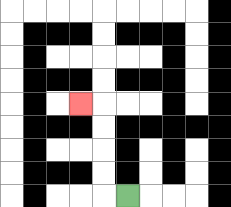{'start': '[5, 8]', 'end': '[3, 4]', 'path_directions': 'L,U,U,U,U,L', 'path_coordinates': '[[5, 8], [4, 8], [4, 7], [4, 6], [4, 5], [4, 4], [3, 4]]'}